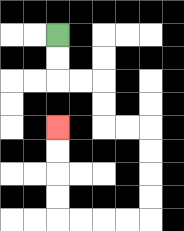{'start': '[2, 1]', 'end': '[2, 5]', 'path_directions': 'D,D,R,R,D,D,R,R,D,D,D,D,L,L,L,L,U,U,U,U', 'path_coordinates': '[[2, 1], [2, 2], [2, 3], [3, 3], [4, 3], [4, 4], [4, 5], [5, 5], [6, 5], [6, 6], [6, 7], [6, 8], [6, 9], [5, 9], [4, 9], [3, 9], [2, 9], [2, 8], [2, 7], [2, 6], [2, 5]]'}